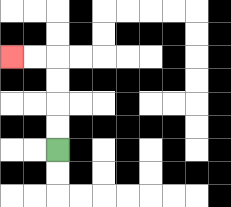{'start': '[2, 6]', 'end': '[0, 2]', 'path_directions': 'U,U,U,U,L,L', 'path_coordinates': '[[2, 6], [2, 5], [2, 4], [2, 3], [2, 2], [1, 2], [0, 2]]'}